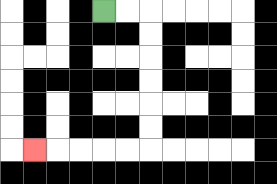{'start': '[4, 0]', 'end': '[1, 6]', 'path_directions': 'R,R,D,D,D,D,D,D,L,L,L,L,L', 'path_coordinates': '[[4, 0], [5, 0], [6, 0], [6, 1], [6, 2], [6, 3], [6, 4], [6, 5], [6, 6], [5, 6], [4, 6], [3, 6], [2, 6], [1, 6]]'}